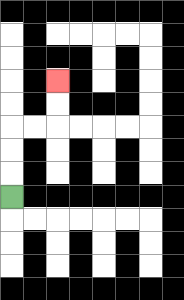{'start': '[0, 8]', 'end': '[2, 3]', 'path_directions': 'U,U,U,R,R,U,U', 'path_coordinates': '[[0, 8], [0, 7], [0, 6], [0, 5], [1, 5], [2, 5], [2, 4], [2, 3]]'}